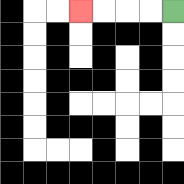{'start': '[7, 0]', 'end': '[3, 0]', 'path_directions': 'L,L,L,L', 'path_coordinates': '[[7, 0], [6, 0], [5, 0], [4, 0], [3, 0]]'}